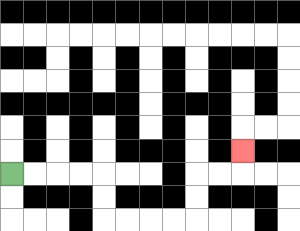{'start': '[0, 7]', 'end': '[10, 6]', 'path_directions': 'R,R,R,R,D,D,R,R,R,R,U,U,R,R,U', 'path_coordinates': '[[0, 7], [1, 7], [2, 7], [3, 7], [4, 7], [4, 8], [4, 9], [5, 9], [6, 9], [7, 9], [8, 9], [8, 8], [8, 7], [9, 7], [10, 7], [10, 6]]'}